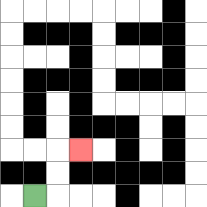{'start': '[1, 8]', 'end': '[3, 6]', 'path_directions': 'R,U,U,R', 'path_coordinates': '[[1, 8], [2, 8], [2, 7], [2, 6], [3, 6]]'}